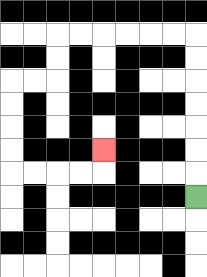{'start': '[8, 8]', 'end': '[4, 6]', 'path_directions': 'U,U,U,U,U,U,U,L,L,L,L,L,L,D,D,L,L,D,D,D,D,R,R,R,R,U', 'path_coordinates': '[[8, 8], [8, 7], [8, 6], [8, 5], [8, 4], [8, 3], [8, 2], [8, 1], [7, 1], [6, 1], [5, 1], [4, 1], [3, 1], [2, 1], [2, 2], [2, 3], [1, 3], [0, 3], [0, 4], [0, 5], [0, 6], [0, 7], [1, 7], [2, 7], [3, 7], [4, 7], [4, 6]]'}